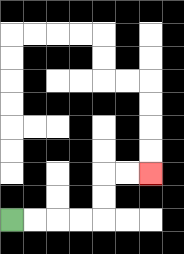{'start': '[0, 9]', 'end': '[6, 7]', 'path_directions': 'R,R,R,R,U,U,R,R', 'path_coordinates': '[[0, 9], [1, 9], [2, 9], [3, 9], [4, 9], [4, 8], [4, 7], [5, 7], [6, 7]]'}